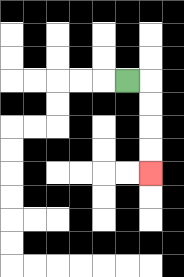{'start': '[5, 3]', 'end': '[6, 7]', 'path_directions': 'R,D,D,D,D', 'path_coordinates': '[[5, 3], [6, 3], [6, 4], [6, 5], [6, 6], [6, 7]]'}